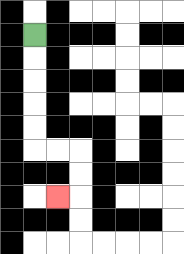{'start': '[1, 1]', 'end': '[2, 8]', 'path_directions': 'D,D,D,D,D,R,R,D,D,L', 'path_coordinates': '[[1, 1], [1, 2], [1, 3], [1, 4], [1, 5], [1, 6], [2, 6], [3, 6], [3, 7], [3, 8], [2, 8]]'}